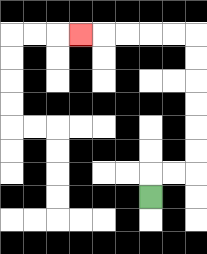{'start': '[6, 8]', 'end': '[3, 1]', 'path_directions': 'U,R,R,U,U,U,U,U,U,L,L,L,L,L', 'path_coordinates': '[[6, 8], [6, 7], [7, 7], [8, 7], [8, 6], [8, 5], [8, 4], [8, 3], [8, 2], [8, 1], [7, 1], [6, 1], [5, 1], [4, 1], [3, 1]]'}